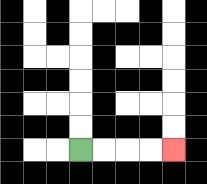{'start': '[3, 6]', 'end': '[7, 6]', 'path_directions': 'R,R,R,R', 'path_coordinates': '[[3, 6], [4, 6], [5, 6], [6, 6], [7, 6]]'}